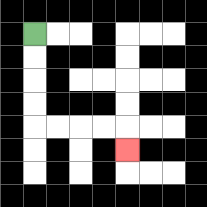{'start': '[1, 1]', 'end': '[5, 6]', 'path_directions': 'D,D,D,D,R,R,R,R,D', 'path_coordinates': '[[1, 1], [1, 2], [1, 3], [1, 4], [1, 5], [2, 5], [3, 5], [4, 5], [5, 5], [5, 6]]'}